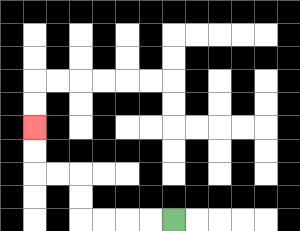{'start': '[7, 9]', 'end': '[1, 5]', 'path_directions': 'L,L,L,L,U,U,L,L,U,U', 'path_coordinates': '[[7, 9], [6, 9], [5, 9], [4, 9], [3, 9], [3, 8], [3, 7], [2, 7], [1, 7], [1, 6], [1, 5]]'}